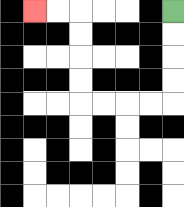{'start': '[7, 0]', 'end': '[1, 0]', 'path_directions': 'D,D,D,D,L,L,L,L,U,U,U,U,L,L', 'path_coordinates': '[[7, 0], [7, 1], [7, 2], [7, 3], [7, 4], [6, 4], [5, 4], [4, 4], [3, 4], [3, 3], [3, 2], [3, 1], [3, 0], [2, 0], [1, 0]]'}